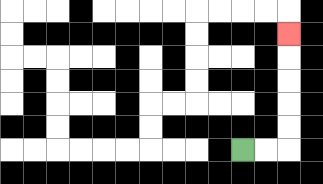{'start': '[10, 6]', 'end': '[12, 1]', 'path_directions': 'R,R,U,U,U,U,U', 'path_coordinates': '[[10, 6], [11, 6], [12, 6], [12, 5], [12, 4], [12, 3], [12, 2], [12, 1]]'}